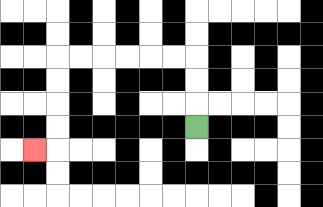{'start': '[8, 5]', 'end': '[1, 6]', 'path_directions': 'U,U,U,L,L,L,L,L,L,D,D,D,D,L', 'path_coordinates': '[[8, 5], [8, 4], [8, 3], [8, 2], [7, 2], [6, 2], [5, 2], [4, 2], [3, 2], [2, 2], [2, 3], [2, 4], [2, 5], [2, 6], [1, 6]]'}